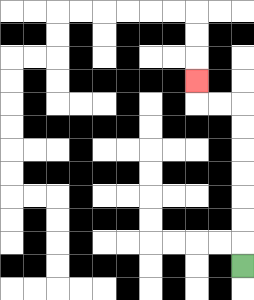{'start': '[10, 11]', 'end': '[8, 3]', 'path_directions': 'U,U,U,U,U,U,U,L,L,U', 'path_coordinates': '[[10, 11], [10, 10], [10, 9], [10, 8], [10, 7], [10, 6], [10, 5], [10, 4], [9, 4], [8, 4], [8, 3]]'}